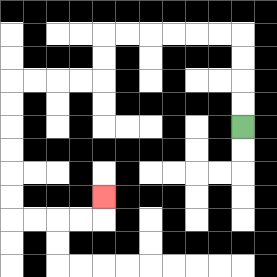{'start': '[10, 5]', 'end': '[4, 8]', 'path_directions': 'U,U,U,U,L,L,L,L,L,L,D,D,L,L,L,L,D,D,D,D,D,D,R,R,R,R,U', 'path_coordinates': '[[10, 5], [10, 4], [10, 3], [10, 2], [10, 1], [9, 1], [8, 1], [7, 1], [6, 1], [5, 1], [4, 1], [4, 2], [4, 3], [3, 3], [2, 3], [1, 3], [0, 3], [0, 4], [0, 5], [0, 6], [0, 7], [0, 8], [0, 9], [1, 9], [2, 9], [3, 9], [4, 9], [4, 8]]'}